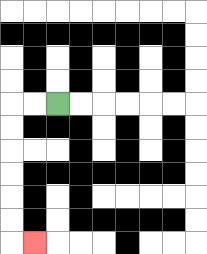{'start': '[2, 4]', 'end': '[1, 10]', 'path_directions': 'L,L,D,D,D,D,D,D,R', 'path_coordinates': '[[2, 4], [1, 4], [0, 4], [0, 5], [0, 6], [0, 7], [0, 8], [0, 9], [0, 10], [1, 10]]'}